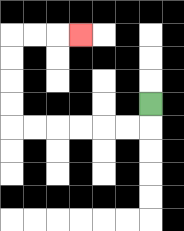{'start': '[6, 4]', 'end': '[3, 1]', 'path_directions': 'D,L,L,L,L,L,L,U,U,U,U,R,R,R', 'path_coordinates': '[[6, 4], [6, 5], [5, 5], [4, 5], [3, 5], [2, 5], [1, 5], [0, 5], [0, 4], [0, 3], [0, 2], [0, 1], [1, 1], [2, 1], [3, 1]]'}